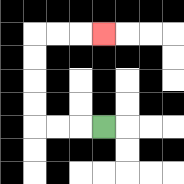{'start': '[4, 5]', 'end': '[4, 1]', 'path_directions': 'L,L,L,U,U,U,U,R,R,R', 'path_coordinates': '[[4, 5], [3, 5], [2, 5], [1, 5], [1, 4], [1, 3], [1, 2], [1, 1], [2, 1], [3, 1], [4, 1]]'}